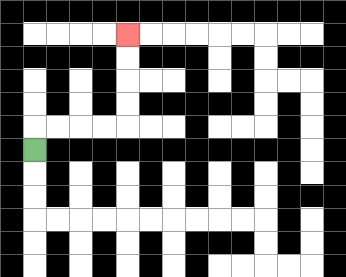{'start': '[1, 6]', 'end': '[5, 1]', 'path_directions': 'U,R,R,R,R,U,U,U,U', 'path_coordinates': '[[1, 6], [1, 5], [2, 5], [3, 5], [4, 5], [5, 5], [5, 4], [5, 3], [5, 2], [5, 1]]'}